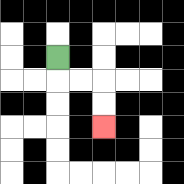{'start': '[2, 2]', 'end': '[4, 5]', 'path_directions': 'D,R,R,D,D', 'path_coordinates': '[[2, 2], [2, 3], [3, 3], [4, 3], [4, 4], [4, 5]]'}